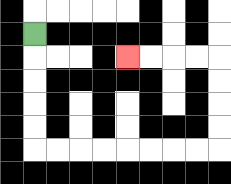{'start': '[1, 1]', 'end': '[5, 2]', 'path_directions': 'D,D,D,D,D,R,R,R,R,R,R,R,R,U,U,U,U,L,L,L,L', 'path_coordinates': '[[1, 1], [1, 2], [1, 3], [1, 4], [1, 5], [1, 6], [2, 6], [3, 6], [4, 6], [5, 6], [6, 6], [7, 6], [8, 6], [9, 6], [9, 5], [9, 4], [9, 3], [9, 2], [8, 2], [7, 2], [6, 2], [5, 2]]'}